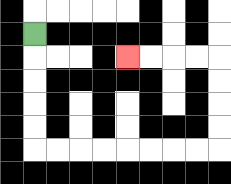{'start': '[1, 1]', 'end': '[5, 2]', 'path_directions': 'D,D,D,D,D,R,R,R,R,R,R,R,R,U,U,U,U,L,L,L,L', 'path_coordinates': '[[1, 1], [1, 2], [1, 3], [1, 4], [1, 5], [1, 6], [2, 6], [3, 6], [4, 6], [5, 6], [6, 6], [7, 6], [8, 6], [9, 6], [9, 5], [9, 4], [9, 3], [9, 2], [8, 2], [7, 2], [6, 2], [5, 2]]'}